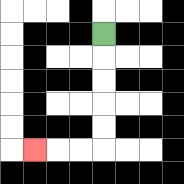{'start': '[4, 1]', 'end': '[1, 6]', 'path_directions': 'D,D,D,D,D,L,L,L', 'path_coordinates': '[[4, 1], [4, 2], [4, 3], [4, 4], [4, 5], [4, 6], [3, 6], [2, 6], [1, 6]]'}